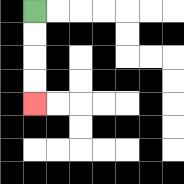{'start': '[1, 0]', 'end': '[1, 4]', 'path_directions': 'D,D,D,D', 'path_coordinates': '[[1, 0], [1, 1], [1, 2], [1, 3], [1, 4]]'}